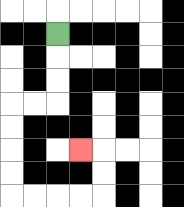{'start': '[2, 1]', 'end': '[3, 6]', 'path_directions': 'D,D,D,L,L,D,D,D,D,R,R,R,R,U,U,L', 'path_coordinates': '[[2, 1], [2, 2], [2, 3], [2, 4], [1, 4], [0, 4], [0, 5], [0, 6], [0, 7], [0, 8], [1, 8], [2, 8], [3, 8], [4, 8], [4, 7], [4, 6], [3, 6]]'}